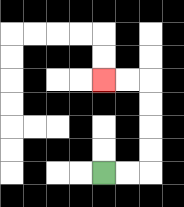{'start': '[4, 7]', 'end': '[4, 3]', 'path_directions': 'R,R,U,U,U,U,L,L', 'path_coordinates': '[[4, 7], [5, 7], [6, 7], [6, 6], [6, 5], [6, 4], [6, 3], [5, 3], [4, 3]]'}